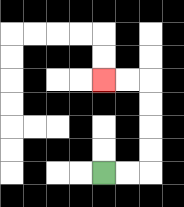{'start': '[4, 7]', 'end': '[4, 3]', 'path_directions': 'R,R,U,U,U,U,L,L', 'path_coordinates': '[[4, 7], [5, 7], [6, 7], [6, 6], [6, 5], [6, 4], [6, 3], [5, 3], [4, 3]]'}